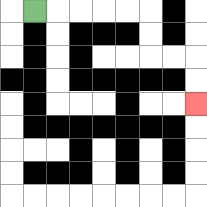{'start': '[1, 0]', 'end': '[8, 4]', 'path_directions': 'R,R,R,R,R,D,D,R,R,D,D', 'path_coordinates': '[[1, 0], [2, 0], [3, 0], [4, 0], [5, 0], [6, 0], [6, 1], [6, 2], [7, 2], [8, 2], [8, 3], [8, 4]]'}